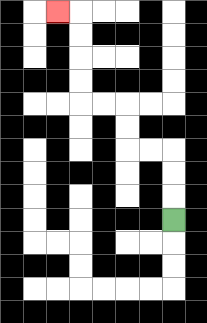{'start': '[7, 9]', 'end': '[2, 0]', 'path_directions': 'U,U,U,L,L,U,U,L,L,U,U,U,U,L', 'path_coordinates': '[[7, 9], [7, 8], [7, 7], [7, 6], [6, 6], [5, 6], [5, 5], [5, 4], [4, 4], [3, 4], [3, 3], [3, 2], [3, 1], [3, 0], [2, 0]]'}